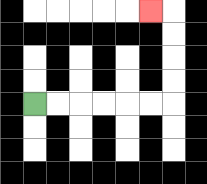{'start': '[1, 4]', 'end': '[6, 0]', 'path_directions': 'R,R,R,R,R,R,U,U,U,U,L', 'path_coordinates': '[[1, 4], [2, 4], [3, 4], [4, 4], [5, 4], [6, 4], [7, 4], [7, 3], [7, 2], [7, 1], [7, 0], [6, 0]]'}